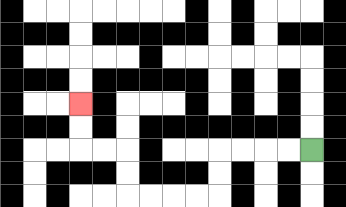{'start': '[13, 6]', 'end': '[3, 4]', 'path_directions': 'L,L,L,L,D,D,L,L,L,L,U,U,L,L,U,U', 'path_coordinates': '[[13, 6], [12, 6], [11, 6], [10, 6], [9, 6], [9, 7], [9, 8], [8, 8], [7, 8], [6, 8], [5, 8], [5, 7], [5, 6], [4, 6], [3, 6], [3, 5], [3, 4]]'}